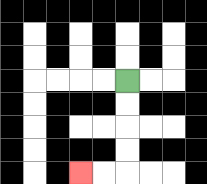{'start': '[5, 3]', 'end': '[3, 7]', 'path_directions': 'D,D,D,D,L,L', 'path_coordinates': '[[5, 3], [5, 4], [5, 5], [5, 6], [5, 7], [4, 7], [3, 7]]'}